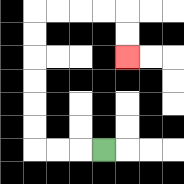{'start': '[4, 6]', 'end': '[5, 2]', 'path_directions': 'L,L,L,U,U,U,U,U,U,R,R,R,R,D,D', 'path_coordinates': '[[4, 6], [3, 6], [2, 6], [1, 6], [1, 5], [1, 4], [1, 3], [1, 2], [1, 1], [1, 0], [2, 0], [3, 0], [4, 0], [5, 0], [5, 1], [5, 2]]'}